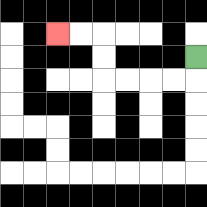{'start': '[8, 2]', 'end': '[2, 1]', 'path_directions': 'D,L,L,L,L,U,U,L,L', 'path_coordinates': '[[8, 2], [8, 3], [7, 3], [6, 3], [5, 3], [4, 3], [4, 2], [4, 1], [3, 1], [2, 1]]'}